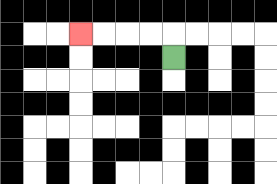{'start': '[7, 2]', 'end': '[3, 1]', 'path_directions': 'U,L,L,L,L', 'path_coordinates': '[[7, 2], [7, 1], [6, 1], [5, 1], [4, 1], [3, 1]]'}